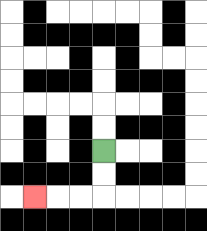{'start': '[4, 6]', 'end': '[1, 8]', 'path_directions': 'D,D,L,L,L', 'path_coordinates': '[[4, 6], [4, 7], [4, 8], [3, 8], [2, 8], [1, 8]]'}